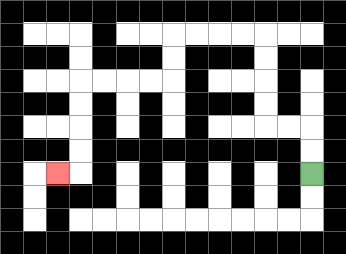{'start': '[13, 7]', 'end': '[2, 7]', 'path_directions': 'U,U,L,L,U,U,U,U,L,L,L,L,D,D,L,L,L,L,D,D,D,D,L', 'path_coordinates': '[[13, 7], [13, 6], [13, 5], [12, 5], [11, 5], [11, 4], [11, 3], [11, 2], [11, 1], [10, 1], [9, 1], [8, 1], [7, 1], [7, 2], [7, 3], [6, 3], [5, 3], [4, 3], [3, 3], [3, 4], [3, 5], [3, 6], [3, 7], [2, 7]]'}